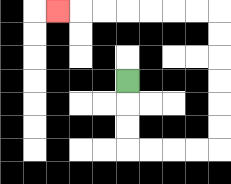{'start': '[5, 3]', 'end': '[2, 0]', 'path_directions': 'D,D,D,R,R,R,R,U,U,U,U,U,U,L,L,L,L,L,L,L', 'path_coordinates': '[[5, 3], [5, 4], [5, 5], [5, 6], [6, 6], [7, 6], [8, 6], [9, 6], [9, 5], [9, 4], [9, 3], [9, 2], [9, 1], [9, 0], [8, 0], [7, 0], [6, 0], [5, 0], [4, 0], [3, 0], [2, 0]]'}